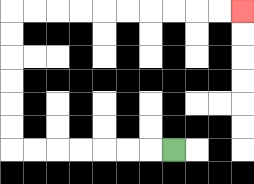{'start': '[7, 6]', 'end': '[10, 0]', 'path_directions': 'L,L,L,L,L,L,L,U,U,U,U,U,U,R,R,R,R,R,R,R,R,R,R', 'path_coordinates': '[[7, 6], [6, 6], [5, 6], [4, 6], [3, 6], [2, 6], [1, 6], [0, 6], [0, 5], [0, 4], [0, 3], [0, 2], [0, 1], [0, 0], [1, 0], [2, 0], [3, 0], [4, 0], [5, 0], [6, 0], [7, 0], [8, 0], [9, 0], [10, 0]]'}